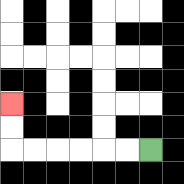{'start': '[6, 6]', 'end': '[0, 4]', 'path_directions': 'L,L,L,L,L,L,U,U', 'path_coordinates': '[[6, 6], [5, 6], [4, 6], [3, 6], [2, 6], [1, 6], [0, 6], [0, 5], [0, 4]]'}